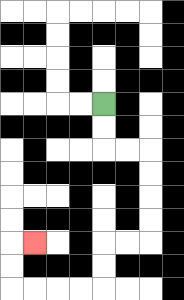{'start': '[4, 4]', 'end': '[1, 10]', 'path_directions': 'D,D,R,R,D,D,D,D,L,L,D,D,L,L,L,L,U,U,R', 'path_coordinates': '[[4, 4], [4, 5], [4, 6], [5, 6], [6, 6], [6, 7], [6, 8], [6, 9], [6, 10], [5, 10], [4, 10], [4, 11], [4, 12], [3, 12], [2, 12], [1, 12], [0, 12], [0, 11], [0, 10], [1, 10]]'}